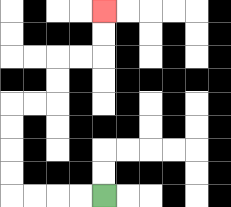{'start': '[4, 8]', 'end': '[4, 0]', 'path_directions': 'L,L,L,L,U,U,U,U,R,R,U,U,R,R,U,U', 'path_coordinates': '[[4, 8], [3, 8], [2, 8], [1, 8], [0, 8], [0, 7], [0, 6], [0, 5], [0, 4], [1, 4], [2, 4], [2, 3], [2, 2], [3, 2], [4, 2], [4, 1], [4, 0]]'}